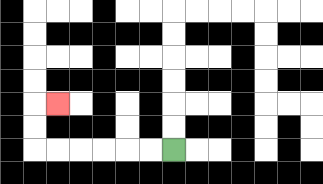{'start': '[7, 6]', 'end': '[2, 4]', 'path_directions': 'L,L,L,L,L,L,U,U,R', 'path_coordinates': '[[7, 6], [6, 6], [5, 6], [4, 6], [3, 6], [2, 6], [1, 6], [1, 5], [1, 4], [2, 4]]'}